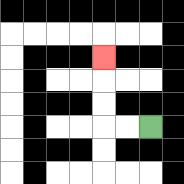{'start': '[6, 5]', 'end': '[4, 2]', 'path_directions': 'L,L,U,U,U', 'path_coordinates': '[[6, 5], [5, 5], [4, 5], [4, 4], [4, 3], [4, 2]]'}